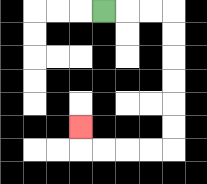{'start': '[4, 0]', 'end': '[3, 5]', 'path_directions': 'R,R,R,D,D,D,D,D,D,L,L,L,L,U', 'path_coordinates': '[[4, 0], [5, 0], [6, 0], [7, 0], [7, 1], [7, 2], [7, 3], [7, 4], [7, 5], [7, 6], [6, 6], [5, 6], [4, 6], [3, 6], [3, 5]]'}